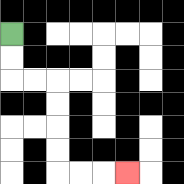{'start': '[0, 1]', 'end': '[5, 7]', 'path_directions': 'D,D,R,R,D,D,D,D,R,R,R', 'path_coordinates': '[[0, 1], [0, 2], [0, 3], [1, 3], [2, 3], [2, 4], [2, 5], [2, 6], [2, 7], [3, 7], [4, 7], [5, 7]]'}